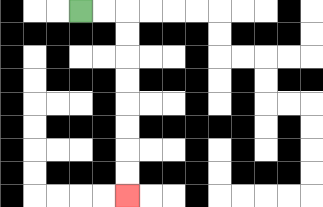{'start': '[3, 0]', 'end': '[5, 8]', 'path_directions': 'R,R,D,D,D,D,D,D,D,D', 'path_coordinates': '[[3, 0], [4, 0], [5, 0], [5, 1], [5, 2], [5, 3], [5, 4], [5, 5], [5, 6], [5, 7], [5, 8]]'}